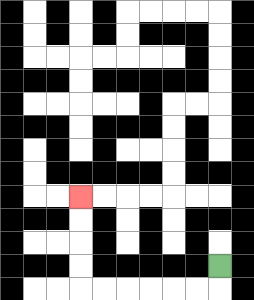{'start': '[9, 11]', 'end': '[3, 8]', 'path_directions': 'D,L,L,L,L,L,L,U,U,U,U', 'path_coordinates': '[[9, 11], [9, 12], [8, 12], [7, 12], [6, 12], [5, 12], [4, 12], [3, 12], [3, 11], [3, 10], [3, 9], [3, 8]]'}